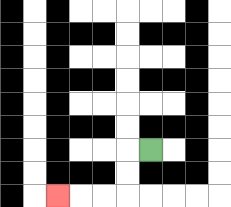{'start': '[6, 6]', 'end': '[2, 8]', 'path_directions': 'L,D,D,L,L,L', 'path_coordinates': '[[6, 6], [5, 6], [5, 7], [5, 8], [4, 8], [3, 8], [2, 8]]'}